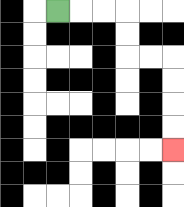{'start': '[2, 0]', 'end': '[7, 6]', 'path_directions': 'R,R,R,D,D,R,R,D,D,D,D', 'path_coordinates': '[[2, 0], [3, 0], [4, 0], [5, 0], [5, 1], [5, 2], [6, 2], [7, 2], [7, 3], [7, 4], [7, 5], [7, 6]]'}